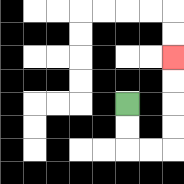{'start': '[5, 4]', 'end': '[7, 2]', 'path_directions': 'D,D,R,R,U,U,U,U', 'path_coordinates': '[[5, 4], [5, 5], [5, 6], [6, 6], [7, 6], [7, 5], [7, 4], [7, 3], [7, 2]]'}